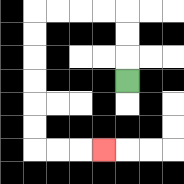{'start': '[5, 3]', 'end': '[4, 6]', 'path_directions': 'U,U,U,L,L,L,L,D,D,D,D,D,D,R,R,R', 'path_coordinates': '[[5, 3], [5, 2], [5, 1], [5, 0], [4, 0], [3, 0], [2, 0], [1, 0], [1, 1], [1, 2], [1, 3], [1, 4], [1, 5], [1, 6], [2, 6], [3, 6], [4, 6]]'}